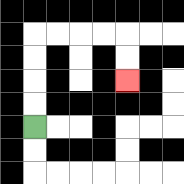{'start': '[1, 5]', 'end': '[5, 3]', 'path_directions': 'U,U,U,U,R,R,R,R,D,D', 'path_coordinates': '[[1, 5], [1, 4], [1, 3], [1, 2], [1, 1], [2, 1], [3, 1], [4, 1], [5, 1], [5, 2], [5, 3]]'}